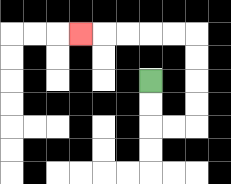{'start': '[6, 3]', 'end': '[3, 1]', 'path_directions': 'D,D,R,R,U,U,U,U,L,L,L,L,L', 'path_coordinates': '[[6, 3], [6, 4], [6, 5], [7, 5], [8, 5], [8, 4], [8, 3], [8, 2], [8, 1], [7, 1], [6, 1], [5, 1], [4, 1], [3, 1]]'}